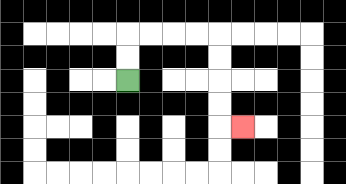{'start': '[5, 3]', 'end': '[10, 5]', 'path_directions': 'U,U,R,R,R,R,D,D,D,D,R', 'path_coordinates': '[[5, 3], [5, 2], [5, 1], [6, 1], [7, 1], [8, 1], [9, 1], [9, 2], [9, 3], [9, 4], [9, 5], [10, 5]]'}